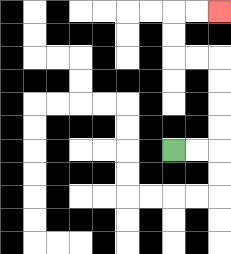{'start': '[7, 6]', 'end': '[9, 0]', 'path_directions': 'R,R,U,U,U,U,L,L,U,U,R,R', 'path_coordinates': '[[7, 6], [8, 6], [9, 6], [9, 5], [9, 4], [9, 3], [9, 2], [8, 2], [7, 2], [7, 1], [7, 0], [8, 0], [9, 0]]'}